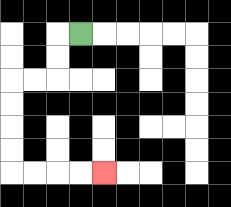{'start': '[3, 1]', 'end': '[4, 7]', 'path_directions': 'L,D,D,L,L,D,D,D,D,R,R,R,R', 'path_coordinates': '[[3, 1], [2, 1], [2, 2], [2, 3], [1, 3], [0, 3], [0, 4], [0, 5], [0, 6], [0, 7], [1, 7], [2, 7], [3, 7], [4, 7]]'}